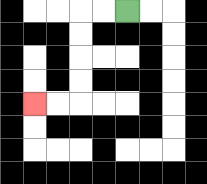{'start': '[5, 0]', 'end': '[1, 4]', 'path_directions': 'L,L,D,D,D,D,L,L', 'path_coordinates': '[[5, 0], [4, 0], [3, 0], [3, 1], [3, 2], [3, 3], [3, 4], [2, 4], [1, 4]]'}